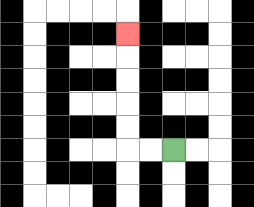{'start': '[7, 6]', 'end': '[5, 1]', 'path_directions': 'L,L,U,U,U,U,U', 'path_coordinates': '[[7, 6], [6, 6], [5, 6], [5, 5], [5, 4], [5, 3], [5, 2], [5, 1]]'}